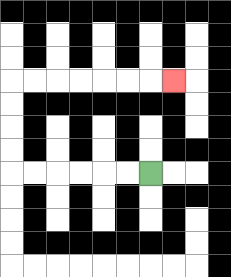{'start': '[6, 7]', 'end': '[7, 3]', 'path_directions': 'L,L,L,L,L,L,U,U,U,U,R,R,R,R,R,R,R', 'path_coordinates': '[[6, 7], [5, 7], [4, 7], [3, 7], [2, 7], [1, 7], [0, 7], [0, 6], [0, 5], [0, 4], [0, 3], [1, 3], [2, 3], [3, 3], [4, 3], [5, 3], [6, 3], [7, 3]]'}